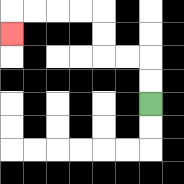{'start': '[6, 4]', 'end': '[0, 1]', 'path_directions': 'U,U,L,L,U,U,L,L,L,L,D', 'path_coordinates': '[[6, 4], [6, 3], [6, 2], [5, 2], [4, 2], [4, 1], [4, 0], [3, 0], [2, 0], [1, 0], [0, 0], [0, 1]]'}